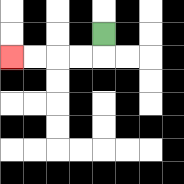{'start': '[4, 1]', 'end': '[0, 2]', 'path_directions': 'D,L,L,L,L', 'path_coordinates': '[[4, 1], [4, 2], [3, 2], [2, 2], [1, 2], [0, 2]]'}